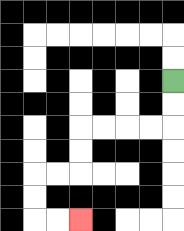{'start': '[7, 3]', 'end': '[3, 9]', 'path_directions': 'D,D,L,L,L,L,D,D,L,L,D,D,R,R', 'path_coordinates': '[[7, 3], [7, 4], [7, 5], [6, 5], [5, 5], [4, 5], [3, 5], [3, 6], [3, 7], [2, 7], [1, 7], [1, 8], [1, 9], [2, 9], [3, 9]]'}